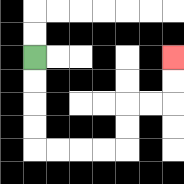{'start': '[1, 2]', 'end': '[7, 2]', 'path_directions': 'D,D,D,D,R,R,R,R,U,U,R,R,U,U', 'path_coordinates': '[[1, 2], [1, 3], [1, 4], [1, 5], [1, 6], [2, 6], [3, 6], [4, 6], [5, 6], [5, 5], [5, 4], [6, 4], [7, 4], [7, 3], [7, 2]]'}